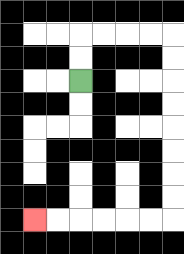{'start': '[3, 3]', 'end': '[1, 9]', 'path_directions': 'U,U,R,R,R,R,D,D,D,D,D,D,D,D,L,L,L,L,L,L', 'path_coordinates': '[[3, 3], [3, 2], [3, 1], [4, 1], [5, 1], [6, 1], [7, 1], [7, 2], [7, 3], [7, 4], [7, 5], [7, 6], [7, 7], [7, 8], [7, 9], [6, 9], [5, 9], [4, 9], [3, 9], [2, 9], [1, 9]]'}